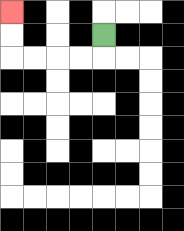{'start': '[4, 1]', 'end': '[0, 0]', 'path_directions': 'D,L,L,L,L,U,U', 'path_coordinates': '[[4, 1], [4, 2], [3, 2], [2, 2], [1, 2], [0, 2], [0, 1], [0, 0]]'}